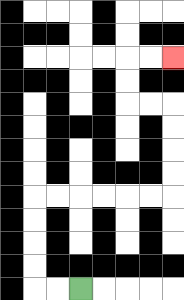{'start': '[3, 12]', 'end': '[7, 2]', 'path_directions': 'L,L,U,U,U,U,R,R,R,R,R,R,U,U,U,U,L,L,U,U,R,R', 'path_coordinates': '[[3, 12], [2, 12], [1, 12], [1, 11], [1, 10], [1, 9], [1, 8], [2, 8], [3, 8], [4, 8], [5, 8], [6, 8], [7, 8], [7, 7], [7, 6], [7, 5], [7, 4], [6, 4], [5, 4], [5, 3], [5, 2], [6, 2], [7, 2]]'}